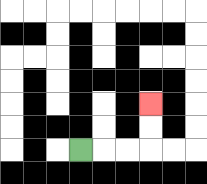{'start': '[3, 6]', 'end': '[6, 4]', 'path_directions': 'R,R,R,U,U', 'path_coordinates': '[[3, 6], [4, 6], [5, 6], [6, 6], [6, 5], [6, 4]]'}